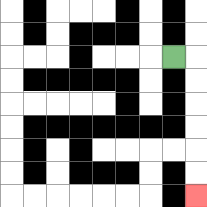{'start': '[7, 2]', 'end': '[8, 8]', 'path_directions': 'R,D,D,D,D,D,D', 'path_coordinates': '[[7, 2], [8, 2], [8, 3], [8, 4], [8, 5], [8, 6], [8, 7], [8, 8]]'}